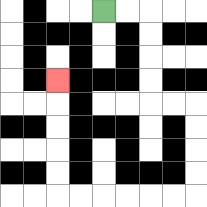{'start': '[4, 0]', 'end': '[2, 3]', 'path_directions': 'R,R,D,D,D,D,R,R,D,D,D,D,L,L,L,L,L,L,U,U,U,U,U', 'path_coordinates': '[[4, 0], [5, 0], [6, 0], [6, 1], [6, 2], [6, 3], [6, 4], [7, 4], [8, 4], [8, 5], [8, 6], [8, 7], [8, 8], [7, 8], [6, 8], [5, 8], [4, 8], [3, 8], [2, 8], [2, 7], [2, 6], [2, 5], [2, 4], [2, 3]]'}